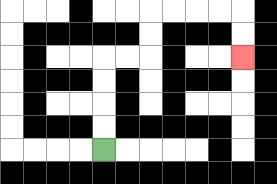{'start': '[4, 6]', 'end': '[10, 2]', 'path_directions': 'U,U,U,U,R,R,U,U,R,R,R,R,D,D', 'path_coordinates': '[[4, 6], [4, 5], [4, 4], [4, 3], [4, 2], [5, 2], [6, 2], [6, 1], [6, 0], [7, 0], [8, 0], [9, 0], [10, 0], [10, 1], [10, 2]]'}